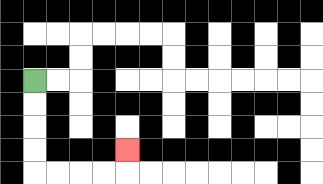{'start': '[1, 3]', 'end': '[5, 6]', 'path_directions': 'D,D,D,D,R,R,R,R,U', 'path_coordinates': '[[1, 3], [1, 4], [1, 5], [1, 6], [1, 7], [2, 7], [3, 7], [4, 7], [5, 7], [5, 6]]'}